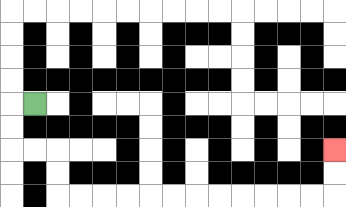{'start': '[1, 4]', 'end': '[14, 6]', 'path_directions': 'L,D,D,R,R,D,D,R,R,R,R,R,R,R,R,R,R,R,R,U,U', 'path_coordinates': '[[1, 4], [0, 4], [0, 5], [0, 6], [1, 6], [2, 6], [2, 7], [2, 8], [3, 8], [4, 8], [5, 8], [6, 8], [7, 8], [8, 8], [9, 8], [10, 8], [11, 8], [12, 8], [13, 8], [14, 8], [14, 7], [14, 6]]'}